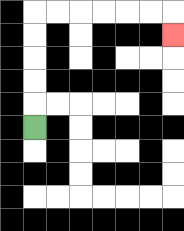{'start': '[1, 5]', 'end': '[7, 1]', 'path_directions': 'U,U,U,U,U,R,R,R,R,R,R,D', 'path_coordinates': '[[1, 5], [1, 4], [1, 3], [1, 2], [1, 1], [1, 0], [2, 0], [3, 0], [4, 0], [5, 0], [6, 0], [7, 0], [7, 1]]'}